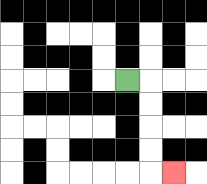{'start': '[5, 3]', 'end': '[7, 7]', 'path_directions': 'R,D,D,D,D,R', 'path_coordinates': '[[5, 3], [6, 3], [6, 4], [6, 5], [6, 6], [6, 7], [7, 7]]'}